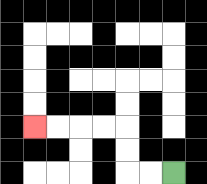{'start': '[7, 7]', 'end': '[1, 5]', 'path_directions': 'L,L,U,U,L,L,L,L', 'path_coordinates': '[[7, 7], [6, 7], [5, 7], [5, 6], [5, 5], [4, 5], [3, 5], [2, 5], [1, 5]]'}